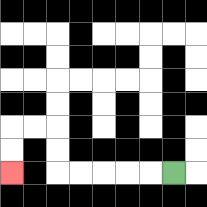{'start': '[7, 7]', 'end': '[0, 7]', 'path_directions': 'L,L,L,L,L,U,U,L,L,D,D', 'path_coordinates': '[[7, 7], [6, 7], [5, 7], [4, 7], [3, 7], [2, 7], [2, 6], [2, 5], [1, 5], [0, 5], [0, 6], [0, 7]]'}